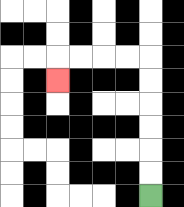{'start': '[6, 8]', 'end': '[2, 3]', 'path_directions': 'U,U,U,U,U,U,L,L,L,L,D', 'path_coordinates': '[[6, 8], [6, 7], [6, 6], [6, 5], [6, 4], [6, 3], [6, 2], [5, 2], [4, 2], [3, 2], [2, 2], [2, 3]]'}